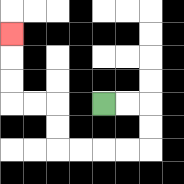{'start': '[4, 4]', 'end': '[0, 1]', 'path_directions': 'R,R,D,D,L,L,L,L,U,U,L,L,U,U,U', 'path_coordinates': '[[4, 4], [5, 4], [6, 4], [6, 5], [6, 6], [5, 6], [4, 6], [3, 6], [2, 6], [2, 5], [2, 4], [1, 4], [0, 4], [0, 3], [0, 2], [0, 1]]'}